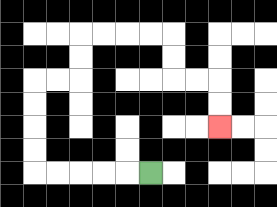{'start': '[6, 7]', 'end': '[9, 5]', 'path_directions': 'L,L,L,L,L,U,U,U,U,R,R,U,U,R,R,R,R,D,D,R,R,D,D', 'path_coordinates': '[[6, 7], [5, 7], [4, 7], [3, 7], [2, 7], [1, 7], [1, 6], [1, 5], [1, 4], [1, 3], [2, 3], [3, 3], [3, 2], [3, 1], [4, 1], [5, 1], [6, 1], [7, 1], [7, 2], [7, 3], [8, 3], [9, 3], [9, 4], [9, 5]]'}